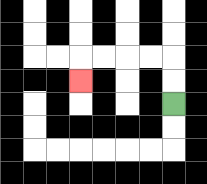{'start': '[7, 4]', 'end': '[3, 3]', 'path_directions': 'U,U,L,L,L,L,D', 'path_coordinates': '[[7, 4], [7, 3], [7, 2], [6, 2], [5, 2], [4, 2], [3, 2], [3, 3]]'}